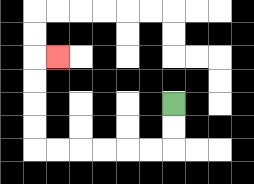{'start': '[7, 4]', 'end': '[2, 2]', 'path_directions': 'D,D,L,L,L,L,L,L,U,U,U,U,R', 'path_coordinates': '[[7, 4], [7, 5], [7, 6], [6, 6], [5, 6], [4, 6], [3, 6], [2, 6], [1, 6], [1, 5], [1, 4], [1, 3], [1, 2], [2, 2]]'}